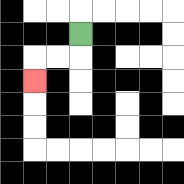{'start': '[3, 1]', 'end': '[1, 3]', 'path_directions': 'D,L,L,D', 'path_coordinates': '[[3, 1], [3, 2], [2, 2], [1, 2], [1, 3]]'}